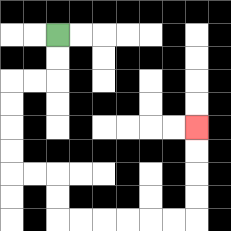{'start': '[2, 1]', 'end': '[8, 5]', 'path_directions': 'D,D,L,L,D,D,D,D,R,R,D,D,R,R,R,R,R,R,U,U,U,U', 'path_coordinates': '[[2, 1], [2, 2], [2, 3], [1, 3], [0, 3], [0, 4], [0, 5], [0, 6], [0, 7], [1, 7], [2, 7], [2, 8], [2, 9], [3, 9], [4, 9], [5, 9], [6, 9], [7, 9], [8, 9], [8, 8], [8, 7], [8, 6], [8, 5]]'}